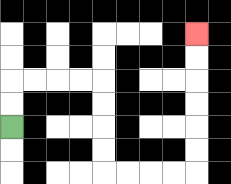{'start': '[0, 5]', 'end': '[8, 1]', 'path_directions': 'U,U,R,R,R,R,D,D,D,D,R,R,R,R,U,U,U,U,U,U', 'path_coordinates': '[[0, 5], [0, 4], [0, 3], [1, 3], [2, 3], [3, 3], [4, 3], [4, 4], [4, 5], [4, 6], [4, 7], [5, 7], [6, 7], [7, 7], [8, 7], [8, 6], [8, 5], [8, 4], [8, 3], [8, 2], [8, 1]]'}